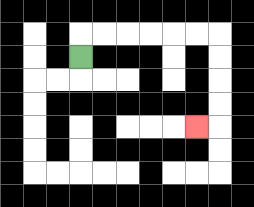{'start': '[3, 2]', 'end': '[8, 5]', 'path_directions': 'U,R,R,R,R,R,R,D,D,D,D,L', 'path_coordinates': '[[3, 2], [3, 1], [4, 1], [5, 1], [6, 1], [7, 1], [8, 1], [9, 1], [9, 2], [9, 3], [9, 4], [9, 5], [8, 5]]'}